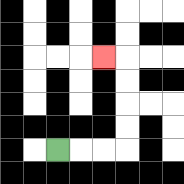{'start': '[2, 6]', 'end': '[4, 2]', 'path_directions': 'R,R,R,U,U,U,U,L', 'path_coordinates': '[[2, 6], [3, 6], [4, 6], [5, 6], [5, 5], [5, 4], [5, 3], [5, 2], [4, 2]]'}